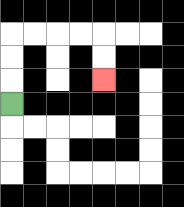{'start': '[0, 4]', 'end': '[4, 3]', 'path_directions': 'U,U,U,R,R,R,R,D,D', 'path_coordinates': '[[0, 4], [0, 3], [0, 2], [0, 1], [1, 1], [2, 1], [3, 1], [4, 1], [4, 2], [4, 3]]'}